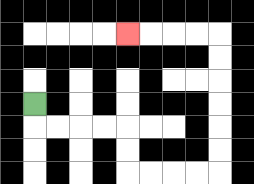{'start': '[1, 4]', 'end': '[5, 1]', 'path_directions': 'D,R,R,R,R,D,D,R,R,R,R,U,U,U,U,U,U,L,L,L,L', 'path_coordinates': '[[1, 4], [1, 5], [2, 5], [3, 5], [4, 5], [5, 5], [5, 6], [5, 7], [6, 7], [7, 7], [8, 7], [9, 7], [9, 6], [9, 5], [9, 4], [9, 3], [9, 2], [9, 1], [8, 1], [7, 1], [6, 1], [5, 1]]'}